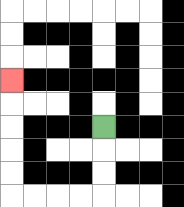{'start': '[4, 5]', 'end': '[0, 3]', 'path_directions': 'D,D,D,L,L,L,L,U,U,U,U,U', 'path_coordinates': '[[4, 5], [4, 6], [4, 7], [4, 8], [3, 8], [2, 8], [1, 8], [0, 8], [0, 7], [0, 6], [0, 5], [0, 4], [0, 3]]'}